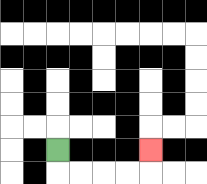{'start': '[2, 6]', 'end': '[6, 6]', 'path_directions': 'D,R,R,R,R,U', 'path_coordinates': '[[2, 6], [2, 7], [3, 7], [4, 7], [5, 7], [6, 7], [6, 6]]'}